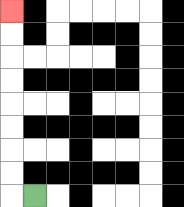{'start': '[1, 8]', 'end': '[0, 0]', 'path_directions': 'L,U,U,U,U,U,U,U,U', 'path_coordinates': '[[1, 8], [0, 8], [0, 7], [0, 6], [0, 5], [0, 4], [0, 3], [0, 2], [0, 1], [0, 0]]'}